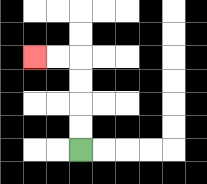{'start': '[3, 6]', 'end': '[1, 2]', 'path_directions': 'U,U,U,U,L,L', 'path_coordinates': '[[3, 6], [3, 5], [3, 4], [3, 3], [3, 2], [2, 2], [1, 2]]'}